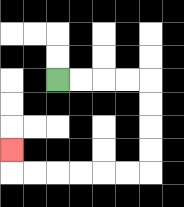{'start': '[2, 3]', 'end': '[0, 6]', 'path_directions': 'R,R,R,R,D,D,D,D,L,L,L,L,L,L,U', 'path_coordinates': '[[2, 3], [3, 3], [4, 3], [5, 3], [6, 3], [6, 4], [6, 5], [6, 6], [6, 7], [5, 7], [4, 7], [3, 7], [2, 7], [1, 7], [0, 7], [0, 6]]'}